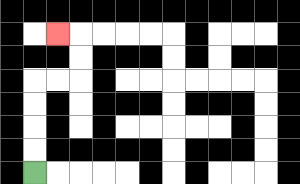{'start': '[1, 7]', 'end': '[2, 1]', 'path_directions': 'U,U,U,U,R,R,U,U,L', 'path_coordinates': '[[1, 7], [1, 6], [1, 5], [1, 4], [1, 3], [2, 3], [3, 3], [3, 2], [3, 1], [2, 1]]'}